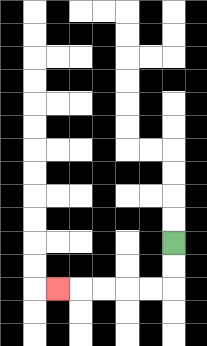{'start': '[7, 10]', 'end': '[2, 12]', 'path_directions': 'D,D,L,L,L,L,L', 'path_coordinates': '[[7, 10], [7, 11], [7, 12], [6, 12], [5, 12], [4, 12], [3, 12], [2, 12]]'}